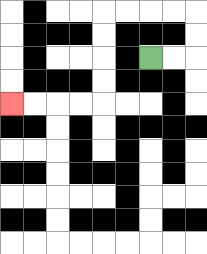{'start': '[6, 2]', 'end': '[0, 4]', 'path_directions': 'R,R,U,U,L,L,L,L,D,D,D,D,L,L,L,L', 'path_coordinates': '[[6, 2], [7, 2], [8, 2], [8, 1], [8, 0], [7, 0], [6, 0], [5, 0], [4, 0], [4, 1], [4, 2], [4, 3], [4, 4], [3, 4], [2, 4], [1, 4], [0, 4]]'}